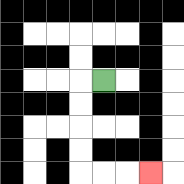{'start': '[4, 3]', 'end': '[6, 7]', 'path_directions': 'L,D,D,D,D,R,R,R', 'path_coordinates': '[[4, 3], [3, 3], [3, 4], [3, 5], [3, 6], [3, 7], [4, 7], [5, 7], [6, 7]]'}